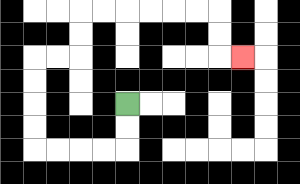{'start': '[5, 4]', 'end': '[10, 2]', 'path_directions': 'D,D,L,L,L,L,U,U,U,U,R,R,U,U,R,R,R,R,R,R,D,D,R', 'path_coordinates': '[[5, 4], [5, 5], [5, 6], [4, 6], [3, 6], [2, 6], [1, 6], [1, 5], [1, 4], [1, 3], [1, 2], [2, 2], [3, 2], [3, 1], [3, 0], [4, 0], [5, 0], [6, 0], [7, 0], [8, 0], [9, 0], [9, 1], [9, 2], [10, 2]]'}